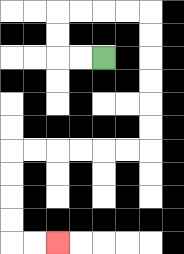{'start': '[4, 2]', 'end': '[2, 10]', 'path_directions': 'L,L,U,U,R,R,R,R,D,D,D,D,D,D,L,L,L,L,L,L,D,D,D,D,R,R', 'path_coordinates': '[[4, 2], [3, 2], [2, 2], [2, 1], [2, 0], [3, 0], [4, 0], [5, 0], [6, 0], [6, 1], [6, 2], [6, 3], [6, 4], [6, 5], [6, 6], [5, 6], [4, 6], [3, 6], [2, 6], [1, 6], [0, 6], [0, 7], [0, 8], [0, 9], [0, 10], [1, 10], [2, 10]]'}